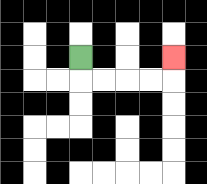{'start': '[3, 2]', 'end': '[7, 2]', 'path_directions': 'D,R,R,R,R,U', 'path_coordinates': '[[3, 2], [3, 3], [4, 3], [5, 3], [6, 3], [7, 3], [7, 2]]'}